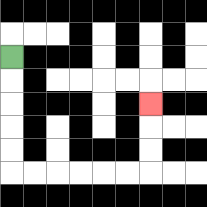{'start': '[0, 2]', 'end': '[6, 4]', 'path_directions': 'D,D,D,D,D,R,R,R,R,R,R,U,U,U', 'path_coordinates': '[[0, 2], [0, 3], [0, 4], [0, 5], [0, 6], [0, 7], [1, 7], [2, 7], [3, 7], [4, 7], [5, 7], [6, 7], [6, 6], [6, 5], [6, 4]]'}